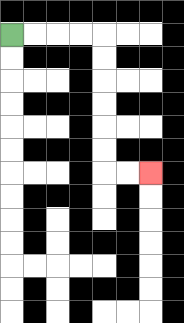{'start': '[0, 1]', 'end': '[6, 7]', 'path_directions': 'R,R,R,R,D,D,D,D,D,D,R,R', 'path_coordinates': '[[0, 1], [1, 1], [2, 1], [3, 1], [4, 1], [4, 2], [4, 3], [4, 4], [4, 5], [4, 6], [4, 7], [5, 7], [6, 7]]'}